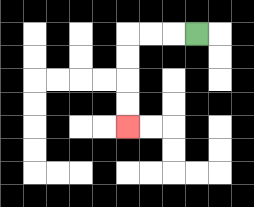{'start': '[8, 1]', 'end': '[5, 5]', 'path_directions': 'L,L,L,D,D,D,D', 'path_coordinates': '[[8, 1], [7, 1], [6, 1], [5, 1], [5, 2], [5, 3], [5, 4], [5, 5]]'}